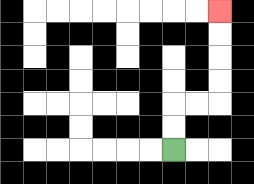{'start': '[7, 6]', 'end': '[9, 0]', 'path_directions': 'U,U,R,R,U,U,U,U', 'path_coordinates': '[[7, 6], [7, 5], [7, 4], [8, 4], [9, 4], [9, 3], [9, 2], [9, 1], [9, 0]]'}